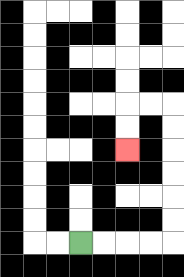{'start': '[3, 10]', 'end': '[5, 6]', 'path_directions': 'R,R,R,R,U,U,U,U,U,U,L,L,D,D', 'path_coordinates': '[[3, 10], [4, 10], [5, 10], [6, 10], [7, 10], [7, 9], [7, 8], [7, 7], [7, 6], [7, 5], [7, 4], [6, 4], [5, 4], [5, 5], [5, 6]]'}